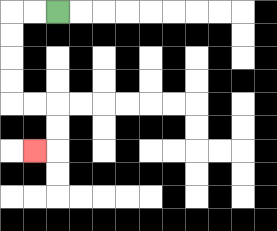{'start': '[2, 0]', 'end': '[1, 6]', 'path_directions': 'L,L,D,D,D,D,R,R,D,D,L', 'path_coordinates': '[[2, 0], [1, 0], [0, 0], [0, 1], [0, 2], [0, 3], [0, 4], [1, 4], [2, 4], [2, 5], [2, 6], [1, 6]]'}